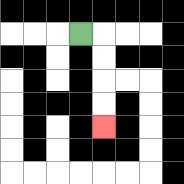{'start': '[3, 1]', 'end': '[4, 5]', 'path_directions': 'R,D,D,D,D', 'path_coordinates': '[[3, 1], [4, 1], [4, 2], [4, 3], [4, 4], [4, 5]]'}